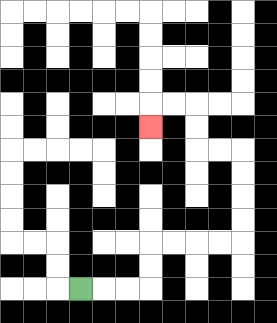{'start': '[3, 12]', 'end': '[6, 5]', 'path_directions': 'R,R,R,U,U,R,R,R,R,U,U,U,U,L,L,U,U,L,L,D', 'path_coordinates': '[[3, 12], [4, 12], [5, 12], [6, 12], [6, 11], [6, 10], [7, 10], [8, 10], [9, 10], [10, 10], [10, 9], [10, 8], [10, 7], [10, 6], [9, 6], [8, 6], [8, 5], [8, 4], [7, 4], [6, 4], [6, 5]]'}